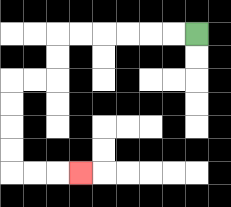{'start': '[8, 1]', 'end': '[3, 7]', 'path_directions': 'L,L,L,L,L,L,D,D,L,L,D,D,D,D,R,R,R', 'path_coordinates': '[[8, 1], [7, 1], [6, 1], [5, 1], [4, 1], [3, 1], [2, 1], [2, 2], [2, 3], [1, 3], [0, 3], [0, 4], [0, 5], [0, 6], [0, 7], [1, 7], [2, 7], [3, 7]]'}